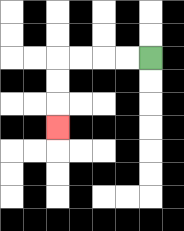{'start': '[6, 2]', 'end': '[2, 5]', 'path_directions': 'L,L,L,L,D,D,D', 'path_coordinates': '[[6, 2], [5, 2], [4, 2], [3, 2], [2, 2], [2, 3], [2, 4], [2, 5]]'}